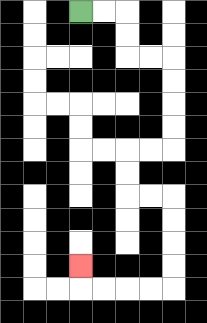{'start': '[3, 0]', 'end': '[3, 11]', 'path_directions': 'R,R,D,D,R,R,D,D,D,D,L,L,D,D,R,R,D,D,D,D,L,L,L,L,U', 'path_coordinates': '[[3, 0], [4, 0], [5, 0], [5, 1], [5, 2], [6, 2], [7, 2], [7, 3], [7, 4], [7, 5], [7, 6], [6, 6], [5, 6], [5, 7], [5, 8], [6, 8], [7, 8], [7, 9], [7, 10], [7, 11], [7, 12], [6, 12], [5, 12], [4, 12], [3, 12], [3, 11]]'}